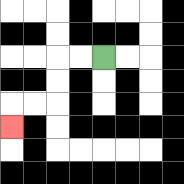{'start': '[4, 2]', 'end': '[0, 5]', 'path_directions': 'L,L,D,D,L,L,D', 'path_coordinates': '[[4, 2], [3, 2], [2, 2], [2, 3], [2, 4], [1, 4], [0, 4], [0, 5]]'}